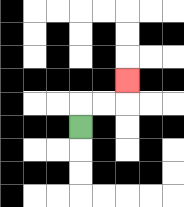{'start': '[3, 5]', 'end': '[5, 3]', 'path_directions': 'U,R,R,U', 'path_coordinates': '[[3, 5], [3, 4], [4, 4], [5, 4], [5, 3]]'}